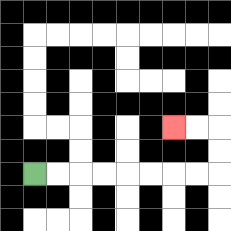{'start': '[1, 7]', 'end': '[7, 5]', 'path_directions': 'R,R,R,R,R,R,R,R,U,U,L,L', 'path_coordinates': '[[1, 7], [2, 7], [3, 7], [4, 7], [5, 7], [6, 7], [7, 7], [8, 7], [9, 7], [9, 6], [9, 5], [8, 5], [7, 5]]'}